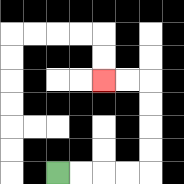{'start': '[2, 7]', 'end': '[4, 3]', 'path_directions': 'R,R,R,R,U,U,U,U,L,L', 'path_coordinates': '[[2, 7], [3, 7], [4, 7], [5, 7], [6, 7], [6, 6], [6, 5], [6, 4], [6, 3], [5, 3], [4, 3]]'}